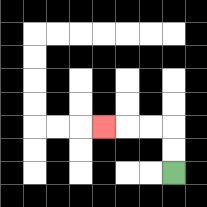{'start': '[7, 7]', 'end': '[4, 5]', 'path_directions': 'U,U,L,L,L', 'path_coordinates': '[[7, 7], [7, 6], [7, 5], [6, 5], [5, 5], [4, 5]]'}